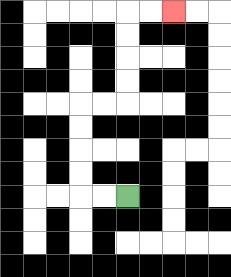{'start': '[5, 8]', 'end': '[7, 0]', 'path_directions': 'L,L,U,U,U,U,R,R,U,U,U,U,R,R', 'path_coordinates': '[[5, 8], [4, 8], [3, 8], [3, 7], [3, 6], [3, 5], [3, 4], [4, 4], [5, 4], [5, 3], [5, 2], [5, 1], [5, 0], [6, 0], [7, 0]]'}